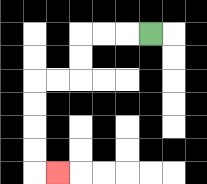{'start': '[6, 1]', 'end': '[2, 7]', 'path_directions': 'L,L,L,D,D,L,L,D,D,D,D,R', 'path_coordinates': '[[6, 1], [5, 1], [4, 1], [3, 1], [3, 2], [3, 3], [2, 3], [1, 3], [1, 4], [1, 5], [1, 6], [1, 7], [2, 7]]'}